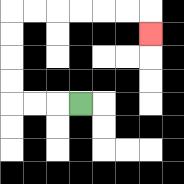{'start': '[3, 4]', 'end': '[6, 1]', 'path_directions': 'L,L,L,U,U,U,U,R,R,R,R,R,R,D', 'path_coordinates': '[[3, 4], [2, 4], [1, 4], [0, 4], [0, 3], [0, 2], [0, 1], [0, 0], [1, 0], [2, 0], [3, 0], [4, 0], [5, 0], [6, 0], [6, 1]]'}